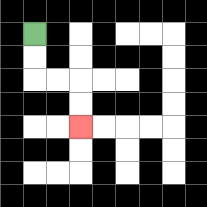{'start': '[1, 1]', 'end': '[3, 5]', 'path_directions': 'D,D,R,R,D,D', 'path_coordinates': '[[1, 1], [1, 2], [1, 3], [2, 3], [3, 3], [3, 4], [3, 5]]'}